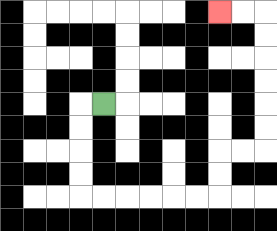{'start': '[4, 4]', 'end': '[9, 0]', 'path_directions': 'L,D,D,D,D,R,R,R,R,R,R,U,U,R,R,U,U,U,U,U,U,L,L', 'path_coordinates': '[[4, 4], [3, 4], [3, 5], [3, 6], [3, 7], [3, 8], [4, 8], [5, 8], [6, 8], [7, 8], [8, 8], [9, 8], [9, 7], [9, 6], [10, 6], [11, 6], [11, 5], [11, 4], [11, 3], [11, 2], [11, 1], [11, 0], [10, 0], [9, 0]]'}